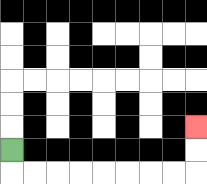{'start': '[0, 6]', 'end': '[8, 5]', 'path_directions': 'D,R,R,R,R,R,R,R,R,U,U', 'path_coordinates': '[[0, 6], [0, 7], [1, 7], [2, 7], [3, 7], [4, 7], [5, 7], [6, 7], [7, 7], [8, 7], [8, 6], [8, 5]]'}